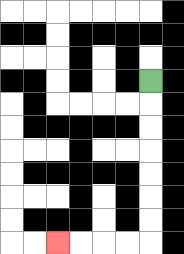{'start': '[6, 3]', 'end': '[2, 10]', 'path_directions': 'D,D,D,D,D,D,D,L,L,L,L', 'path_coordinates': '[[6, 3], [6, 4], [6, 5], [6, 6], [6, 7], [6, 8], [6, 9], [6, 10], [5, 10], [4, 10], [3, 10], [2, 10]]'}